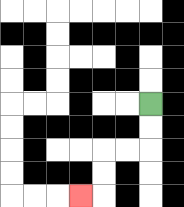{'start': '[6, 4]', 'end': '[3, 8]', 'path_directions': 'D,D,L,L,D,D,L', 'path_coordinates': '[[6, 4], [6, 5], [6, 6], [5, 6], [4, 6], [4, 7], [4, 8], [3, 8]]'}